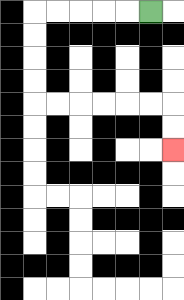{'start': '[6, 0]', 'end': '[7, 6]', 'path_directions': 'L,L,L,L,L,D,D,D,D,R,R,R,R,R,R,D,D', 'path_coordinates': '[[6, 0], [5, 0], [4, 0], [3, 0], [2, 0], [1, 0], [1, 1], [1, 2], [1, 3], [1, 4], [2, 4], [3, 4], [4, 4], [5, 4], [6, 4], [7, 4], [7, 5], [7, 6]]'}